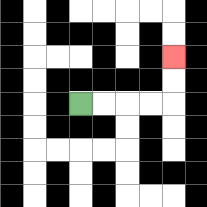{'start': '[3, 4]', 'end': '[7, 2]', 'path_directions': 'R,R,R,R,U,U', 'path_coordinates': '[[3, 4], [4, 4], [5, 4], [6, 4], [7, 4], [7, 3], [7, 2]]'}